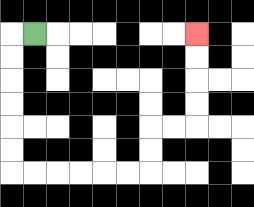{'start': '[1, 1]', 'end': '[8, 1]', 'path_directions': 'L,D,D,D,D,D,D,R,R,R,R,R,R,U,U,R,R,U,U,U,U', 'path_coordinates': '[[1, 1], [0, 1], [0, 2], [0, 3], [0, 4], [0, 5], [0, 6], [0, 7], [1, 7], [2, 7], [3, 7], [4, 7], [5, 7], [6, 7], [6, 6], [6, 5], [7, 5], [8, 5], [8, 4], [8, 3], [8, 2], [8, 1]]'}